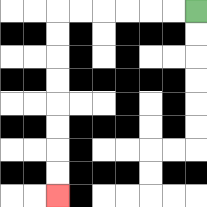{'start': '[8, 0]', 'end': '[2, 8]', 'path_directions': 'L,L,L,L,L,L,D,D,D,D,D,D,D,D', 'path_coordinates': '[[8, 0], [7, 0], [6, 0], [5, 0], [4, 0], [3, 0], [2, 0], [2, 1], [2, 2], [2, 3], [2, 4], [2, 5], [2, 6], [2, 7], [2, 8]]'}